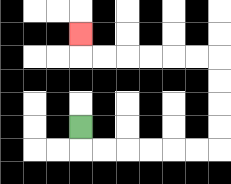{'start': '[3, 5]', 'end': '[3, 1]', 'path_directions': 'D,R,R,R,R,R,R,U,U,U,U,L,L,L,L,L,L,U', 'path_coordinates': '[[3, 5], [3, 6], [4, 6], [5, 6], [6, 6], [7, 6], [8, 6], [9, 6], [9, 5], [9, 4], [9, 3], [9, 2], [8, 2], [7, 2], [6, 2], [5, 2], [4, 2], [3, 2], [3, 1]]'}